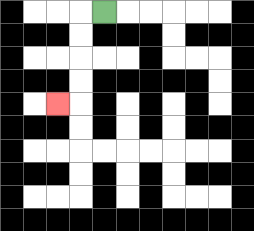{'start': '[4, 0]', 'end': '[2, 4]', 'path_directions': 'L,D,D,D,D,L', 'path_coordinates': '[[4, 0], [3, 0], [3, 1], [3, 2], [3, 3], [3, 4], [2, 4]]'}